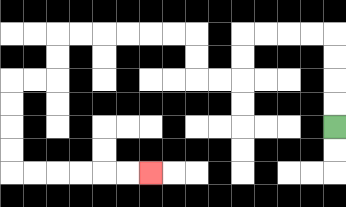{'start': '[14, 5]', 'end': '[6, 7]', 'path_directions': 'U,U,U,U,L,L,L,L,D,D,L,L,U,U,L,L,L,L,L,L,D,D,L,L,D,D,D,D,R,R,R,R,R,R', 'path_coordinates': '[[14, 5], [14, 4], [14, 3], [14, 2], [14, 1], [13, 1], [12, 1], [11, 1], [10, 1], [10, 2], [10, 3], [9, 3], [8, 3], [8, 2], [8, 1], [7, 1], [6, 1], [5, 1], [4, 1], [3, 1], [2, 1], [2, 2], [2, 3], [1, 3], [0, 3], [0, 4], [0, 5], [0, 6], [0, 7], [1, 7], [2, 7], [3, 7], [4, 7], [5, 7], [6, 7]]'}